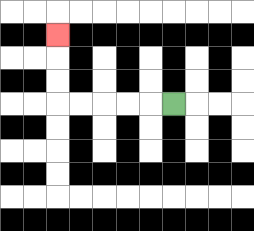{'start': '[7, 4]', 'end': '[2, 1]', 'path_directions': 'L,L,L,L,L,U,U,U', 'path_coordinates': '[[7, 4], [6, 4], [5, 4], [4, 4], [3, 4], [2, 4], [2, 3], [2, 2], [2, 1]]'}